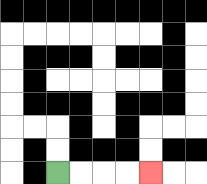{'start': '[2, 7]', 'end': '[6, 7]', 'path_directions': 'R,R,R,R', 'path_coordinates': '[[2, 7], [3, 7], [4, 7], [5, 7], [6, 7]]'}